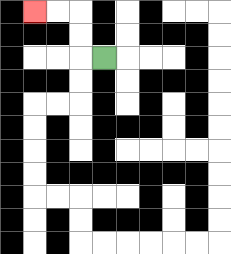{'start': '[4, 2]', 'end': '[1, 0]', 'path_directions': 'L,U,U,L,L', 'path_coordinates': '[[4, 2], [3, 2], [3, 1], [3, 0], [2, 0], [1, 0]]'}